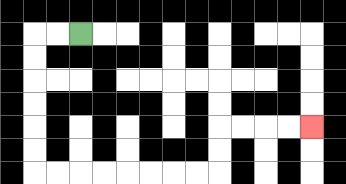{'start': '[3, 1]', 'end': '[13, 5]', 'path_directions': 'L,L,D,D,D,D,D,D,R,R,R,R,R,R,R,R,U,U,R,R,R,R', 'path_coordinates': '[[3, 1], [2, 1], [1, 1], [1, 2], [1, 3], [1, 4], [1, 5], [1, 6], [1, 7], [2, 7], [3, 7], [4, 7], [5, 7], [6, 7], [7, 7], [8, 7], [9, 7], [9, 6], [9, 5], [10, 5], [11, 5], [12, 5], [13, 5]]'}